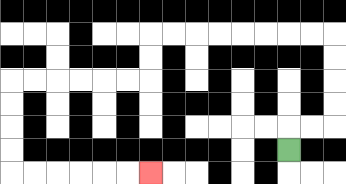{'start': '[12, 6]', 'end': '[6, 7]', 'path_directions': 'U,R,R,U,U,U,U,L,L,L,L,L,L,L,L,D,D,L,L,L,L,L,L,D,D,D,D,R,R,R,R,R,R', 'path_coordinates': '[[12, 6], [12, 5], [13, 5], [14, 5], [14, 4], [14, 3], [14, 2], [14, 1], [13, 1], [12, 1], [11, 1], [10, 1], [9, 1], [8, 1], [7, 1], [6, 1], [6, 2], [6, 3], [5, 3], [4, 3], [3, 3], [2, 3], [1, 3], [0, 3], [0, 4], [0, 5], [0, 6], [0, 7], [1, 7], [2, 7], [3, 7], [4, 7], [5, 7], [6, 7]]'}